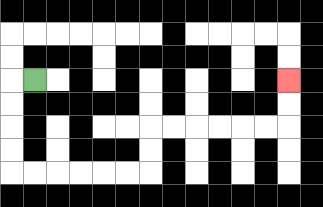{'start': '[1, 3]', 'end': '[12, 3]', 'path_directions': 'L,D,D,D,D,R,R,R,R,R,R,U,U,R,R,R,R,R,R,U,U', 'path_coordinates': '[[1, 3], [0, 3], [0, 4], [0, 5], [0, 6], [0, 7], [1, 7], [2, 7], [3, 7], [4, 7], [5, 7], [6, 7], [6, 6], [6, 5], [7, 5], [8, 5], [9, 5], [10, 5], [11, 5], [12, 5], [12, 4], [12, 3]]'}